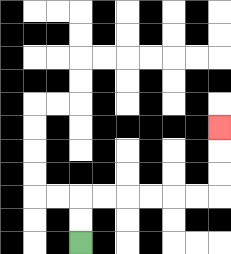{'start': '[3, 10]', 'end': '[9, 5]', 'path_directions': 'U,U,R,R,R,R,R,R,U,U,U', 'path_coordinates': '[[3, 10], [3, 9], [3, 8], [4, 8], [5, 8], [6, 8], [7, 8], [8, 8], [9, 8], [9, 7], [9, 6], [9, 5]]'}